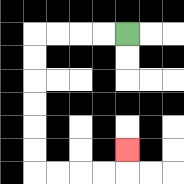{'start': '[5, 1]', 'end': '[5, 6]', 'path_directions': 'L,L,L,L,D,D,D,D,D,D,R,R,R,R,U', 'path_coordinates': '[[5, 1], [4, 1], [3, 1], [2, 1], [1, 1], [1, 2], [1, 3], [1, 4], [1, 5], [1, 6], [1, 7], [2, 7], [3, 7], [4, 7], [5, 7], [5, 6]]'}